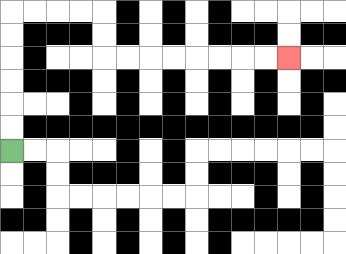{'start': '[0, 6]', 'end': '[12, 2]', 'path_directions': 'U,U,U,U,U,U,R,R,R,R,D,D,R,R,R,R,R,R,R,R', 'path_coordinates': '[[0, 6], [0, 5], [0, 4], [0, 3], [0, 2], [0, 1], [0, 0], [1, 0], [2, 0], [3, 0], [4, 0], [4, 1], [4, 2], [5, 2], [6, 2], [7, 2], [8, 2], [9, 2], [10, 2], [11, 2], [12, 2]]'}